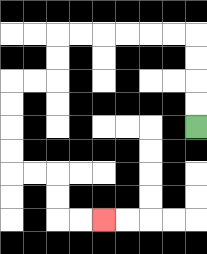{'start': '[8, 5]', 'end': '[4, 9]', 'path_directions': 'U,U,U,U,L,L,L,L,L,L,D,D,L,L,D,D,D,D,R,R,D,D,R,R', 'path_coordinates': '[[8, 5], [8, 4], [8, 3], [8, 2], [8, 1], [7, 1], [6, 1], [5, 1], [4, 1], [3, 1], [2, 1], [2, 2], [2, 3], [1, 3], [0, 3], [0, 4], [0, 5], [0, 6], [0, 7], [1, 7], [2, 7], [2, 8], [2, 9], [3, 9], [4, 9]]'}